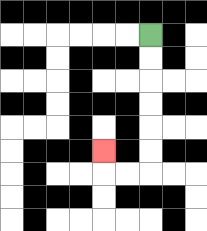{'start': '[6, 1]', 'end': '[4, 6]', 'path_directions': 'D,D,D,D,D,D,L,L,U', 'path_coordinates': '[[6, 1], [6, 2], [6, 3], [6, 4], [6, 5], [6, 6], [6, 7], [5, 7], [4, 7], [4, 6]]'}